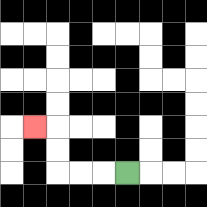{'start': '[5, 7]', 'end': '[1, 5]', 'path_directions': 'L,L,L,U,U,L', 'path_coordinates': '[[5, 7], [4, 7], [3, 7], [2, 7], [2, 6], [2, 5], [1, 5]]'}